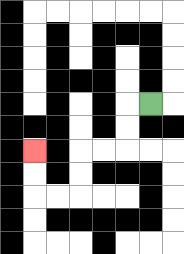{'start': '[6, 4]', 'end': '[1, 6]', 'path_directions': 'L,D,D,L,L,D,D,L,L,U,U', 'path_coordinates': '[[6, 4], [5, 4], [5, 5], [5, 6], [4, 6], [3, 6], [3, 7], [3, 8], [2, 8], [1, 8], [1, 7], [1, 6]]'}